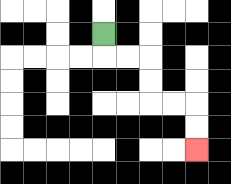{'start': '[4, 1]', 'end': '[8, 6]', 'path_directions': 'D,R,R,D,D,R,R,D,D', 'path_coordinates': '[[4, 1], [4, 2], [5, 2], [6, 2], [6, 3], [6, 4], [7, 4], [8, 4], [8, 5], [8, 6]]'}